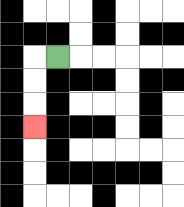{'start': '[2, 2]', 'end': '[1, 5]', 'path_directions': 'L,D,D,D', 'path_coordinates': '[[2, 2], [1, 2], [1, 3], [1, 4], [1, 5]]'}